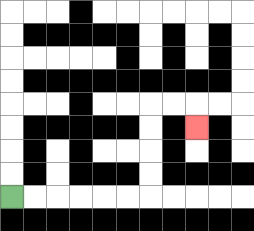{'start': '[0, 8]', 'end': '[8, 5]', 'path_directions': 'R,R,R,R,R,R,U,U,U,U,R,R,D', 'path_coordinates': '[[0, 8], [1, 8], [2, 8], [3, 8], [4, 8], [5, 8], [6, 8], [6, 7], [6, 6], [6, 5], [6, 4], [7, 4], [8, 4], [8, 5]]'}